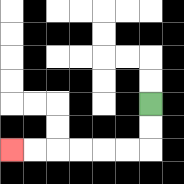{'start': '[6, 4]', 'end': '[0, 6]', 'path_directions': 'D,D,L,L,L,L,L,L', 'path_coordinates': '[[6, 4], [6, 5], [6, 6], [5, 6], [4, 6], [3, 6], [2, 6], [1, 6], [0, 6]]'}